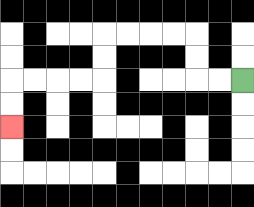{'start': '[10, 3]', 'end': '[0, 5]', 'path_directions': 'L,L,U,U,L,L,L,L,D,D,L,L,L,L,D,D', 'path_coordinates': '[[10, 3], [9, 3], [8, 3], [8, 2], [8, 1], [7, 1], [6, 1], [5, 1], [4, 1], [4, 2], [4, 3], [3, 3], [2, 3], [1, 3], [0, 3], [0, 4], [0, 5]]'}